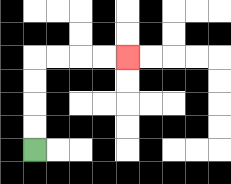{'start': '[1, 6]', 'end': '[5, 2]', 'path_directions': 'U,U,U,U,R,R,R,R', 'path_coordinates': '[[1, 6], [1, 5], [1, 4], [1, 3], [1, 2], [2, 2], [3, 2], [4, 2], [5, 2]]'}